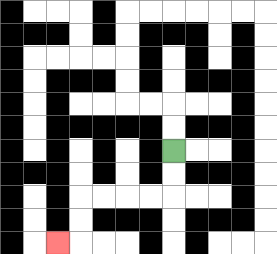{'start': '[7, 6]', 'end': '[2, 10]', 'path_directions': 'D,D,L,L,L,L,D,D,L', 'path_coordinates': '[[7, 6], [7, 7], [7, 8], [6, 8], [5, 8], [4, 8], [3, 8], [3, 9], [3, 10], [2, 10]]'}